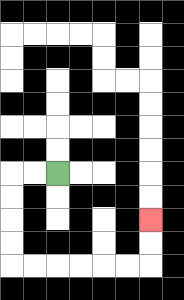{'start': '[2, 7]', 'end': '[6, 9]', 'path_directions': 'L,L,D,D,D,D,R,R,R,R,R,R,U,U', 'path_coordinates': '[[2, 7], [1, 7], [0, 7], [0, 8], [0, 9], [0, 10], [0, 11], [1, 11], [2, 11], [3, 11], [4, 11], [5, 11], [6, 11], [6, 10], [6, 9]]'}